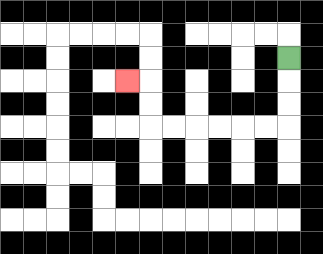{'start': '[12, 2]', 'end': '[5, 3]', 'path_directions': 'D,D,D,L,L,L,L,L,L,U,U,L', 'path_coordinates': '[[12, 2], [12, 3], [12, 4], [12, 5], [11, 5], [10, 5], [9, 5], [8, 5], [7, 5], [6, 5], [6, 4], [6, 3], [5, 3]]'}